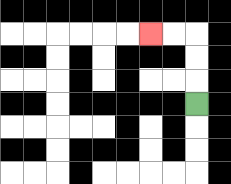{'start': '[8, 4]', 'end': '[6, 1]', 'path_directions': 'U,U,U,L,L', 'path_coordinates': '[[8, 4], [8, 3], [8, 2], [8, 1], [7, 1], [6, 1]]'}